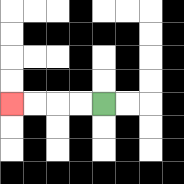{'start': '[4, 4]', 'end': '[0, 4]', 'path_directions': 'L,L,L,L', 'path_coordinates': '[[4, 4], [3, 4], [2, 4], [1, 4], [0, 4]]'}